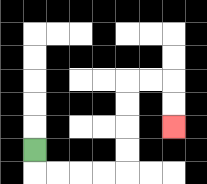{'start': '[1, 6]', 'end': '[7, 5]', 'path_directions': 'D,R,R,R,R,U,U,U,U,R,R,D,D', 'path_coordinates': '[[1, 6], [1, 7], [2, 7], [3, 7], [4, 7], [5, 7], [5, 6], [5, 5], [5, 4], [5, 3], [6, 3], [7, 3], [7, 4], [7, 5]]'}